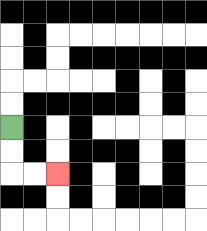{'start': '[0, 5]', 'end': '[2, 7]', 'path_directions': 'D,D,R,R', 'path_coordinates': '[[0, 5], [0, 6], [0, 7], [1, 7], [2, 7]]'}